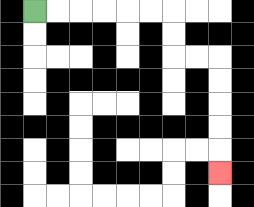{'start': '[1, 0]', 'end': '[9, 7]', 'path_directions': 'R,R,R,R,R,R,D,D,R,R,D,D,D,D,D', 'path_coordinates': '[[1, 0], [2, 0], [3, 0], [4, 0], [5, 0], [6, 0], [7, 0], [7, 1], [7, 2], [8, 2], [9, 2], [9, 3], [9, 4], [9, 5], [9, 6], [9, 7]]'}